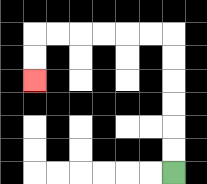{'start': '[7, 7]', 'end': '[1, 3]', 'path_directions': 'U,U,U,U,U,U,L,L,L,L,L,L,D,D', 'path_coordinates': '[[7, 7], [7, 6], [7, 5], [7, 4], [7, 3], [7, 2], [7, 1], [6, 1], [5, 1], [4, 1], [3, 1], [2, 1], [1, 1], [1, 2], [1, 3]]'}